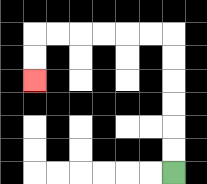{'start': '[7, 7]', 'end': '[1, 3]', 'path_directions': 'U,U,U,U,U,U,L,L,L,L,L,L,D,D', 'path_coordinates': '[[7, 7], [7, 6], [7, 5], [7, 4], [7, 3], [7, 2], [7, 1], [6, 1], [5, 1], [4, 1], [3, 1], [2, 1], [1, 1], [1, 2], [1, 3]]'}